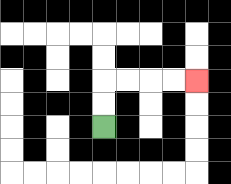{'start': '[4, 5]', 'end': '[8, 3]', 'path_directions': 'U,U,R,R,R,R', 'path_coordinates': '[[4, 5], [4, 4], [4, 3], [5, 3], [6, 3], [7, 3], [8, 3]]'}